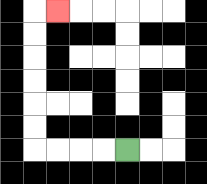{'start': '[5, 6]', 'end': '[2, 0]', 'path_directions': 'L,L,L,L,U,U,U,U,U,U,R', 'path_coordinates': '[[5, 6], [4, 6], [3, 6], [2, 6], [1, 6], [1, 5], [1, 4], [1, 3], [1, 2], [1, 1], [1, 0], [2, 0]]'}